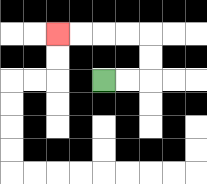{'start': '[4, 3]', 'end': '[2, 1]', 'path_directions': 'R,R,U,U,L,L,L,L', 'path_coordinates': '[[4, 3], [5, 3], [6, 3], [6, 2], [6, 1], [5, 1], [4, 1], [3, 1], [2, 1]]'}